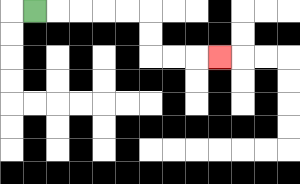{'start': '[1, 0]', 'end': '[9, 2]', 'path_directions': 'R,R,R,R,R,D,D,R,R,R', 'path_coordinates': '[[1, 0], [2, 0], [3, 0], [4, 0], [5, 0], [6, 0], [6, 1], [6, 2], [7, 2], [8, 2], [9, 2]]'}